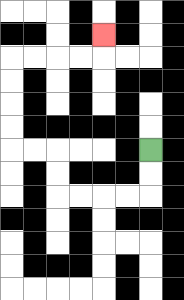{'start': '[6, 6]', 'end': '[4, 1]', 'path_directions': 'D,D,L,L,L,L,U,U,L,L,U,U,U,U,R,R,R,R,U', 'path_coordinates': '[[6, 6], [6, 7], [6, 8], [5, 8], [4, 8], [3, 8], [2, 8], [2, 7], [2, 6], [1, 6], [0, 6], [0, 5], [0, 4], [0, 3], [0, 2], [1, 2], [2, 2], [3, 2], [4, 2], [4, 1]]'}